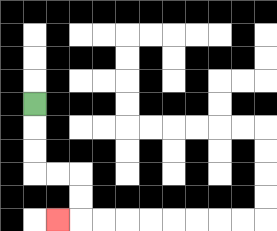{'start': '[1, 4]', 'end': '[2, 9]', 'path_directions': 'D,D,D,R,R,D,D,L', 'path_coordinates': '[[1, 4], [1, 5], [1, 6], [1, 7], [2, 7], [3, 7], [3, 8], [3, 9], [2, 9]]'}